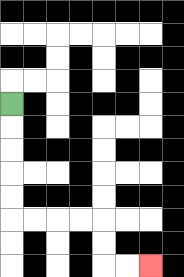{'start': '[0, 4]', 'end': '[6, 11]', 'path_directions': 'D,D,D,D,D,R,R,R,R,D,D,R,R', 'path_coordinates': '[[0, 4], [0, 5], [0, 6], [0, 7], [0, 8], [0, 9], [1, 9], [2, 9], [3, 9], [4, 9], [4, 10], [4, 11], [5, 11], [6, 11]]'}